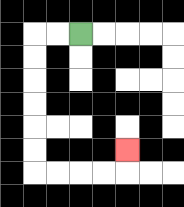{'start': '[3, 1]', 'end': '[5, 6]', 'path_directions': 'L,L,D,D,D,D,D,D,R,R,R,R,U', 'path_coordinates': '[[3, 1], [2, 1], [1, 1], [1, 2], [1, 3], [1, 4], [1, 5], [1, 6], [1, 7], [2, 7], [3, 7], [4, 7], [5, 7], [5, 6]]'}